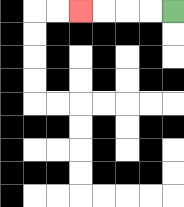{'start': '[7, 0]', 'end': '[3, 0]', 'path_directions': 'L,L,L,L', 'path_coordinates': '[[7, 0], [6, 0], [5, 0], [4, 0], [3, 0]]'}